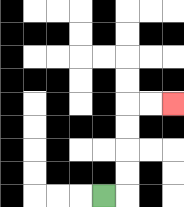{'start': '[4, 8]', 'end': '[7, 4]', 'path_directions': 'R,U,U,U,U,R,R', 'path_coordinates': '[[4, 8], [5, 8], [5, 7], [5, 6], [5, 5], [5, 4], [6, 4], [7, 4]]'}